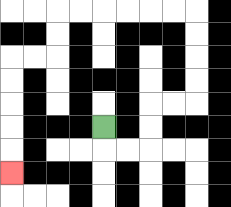{'start': '[4, 5]', 'end': '[0, 7]', 'path_directions': 'D,R,R,U,U,R,R,U,U,U,U,L,L,L,L,L,L,D,D,L,L,D,D,D,D,D', 'path_coordinates': '[[4, 5], [4, 6], [5, 6], [6, 6], [6, 5], [6, 4], [7, 4], [8, 4], [8, 3], [8, 2], [8, 1], [8, 0], [7, 0], [6, 0], [5, 0], [4, 0], [3, 0], [2, 0], [2, 1], [2, 2], [1, 2], [0, 2], [0, 3], [0, 4], [0, 5], [0, 6], [0, 7]]'}